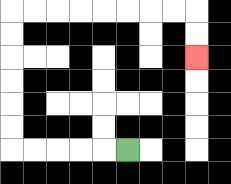{'start': '[5, 6]', 'end': '[8, 2]', 'path_directions': 'L,L,L,L,L,U,U,U,U,U,U,R,R,R,R,R,R,R,R,D,D', 'path_coordinates': '[[5, 6], [4, 6], [3, 6], [2, 6], [1, 6], [0, 6], [0, 5], [0, 4], [0, 3], [0, 2], [0, 1], [0, 0], [1, 0], [2, 0], [3, 0], [4, 0], [5, 0], [6, 0], [7, 0], [8, 0], [8, 1], [8, 2]]'}